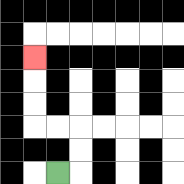{'start': '[2, 7]', 'end': '[1, 2]', 'path_directions': 'R,U,U,L,L,U,U,U', 'path_coordinates': '[[2, 7], [3, 7], [3, 6], [3, 5], [2, 5], [1, 5], [1, 4], [1, 3], [1, 2]]'}